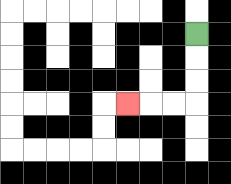{'start': '[8, 1]', 'end': '[5, 4]', 'path_directions': 'D,D,D,L,L,L', 'path_coordinates': '[[8, 1], [8, 2], [8, 3], [8, 4], [7, 4], [6, 4], [5, 4]]'}